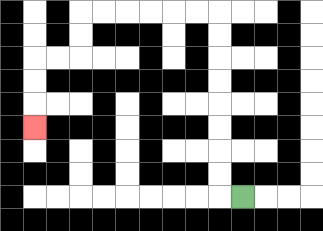{'start': '[10, 8]', 'end': '[1, 5]', 'path_directions': 'L,U,U,U,U,U,U,U,U,L,L,L,L,L,L,D,D,L,L,D,D,D', 'path_coordinates': '[[10, 8], [9, 8], [9, 7], [9, 6], [9, 5], [9, 4], [9, 3], [9, 2], [9, 1], [9, 0], [8, 0], [7, 0], [6, 0], [5, 0], [4, 0], [3, 0], [3, 1], [3, 2], [2, 2], [1, 2], [1, 3], [1, 4], [1, 5]]'}